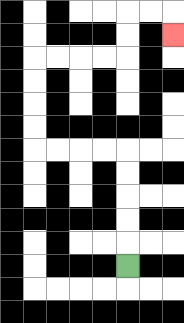{'start': '[5, 11]', 'end': '[7, 1]', 'path_directions': 'U,U,U,U,U,L,L,L,L,U,U,U,U,R,R,R,R,U,U,R,R,D', 'path_coordinates': '[[5, 11], [5, 10], [5, 9], [5, 8], [5, 7], [5, 6], [4, 6], [3, 6], [2, 6], [1, 6], [1, 5], [1, 4], [1, 3], [1, 2], [2, 2], [3, 2], [4, 2], [5, 2], [5, 1], [5, 0], [6, 0], [7, 0], [7, 1]]'}